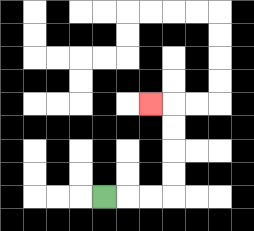{'start': '[4, 8]', 'end': '[6, 4]', 'path_directions': 'R,R,R,U,U,U,U,L', 'path_coordinates': '[[4, 8], [5, 8], [6, 8], [7, 8], [7, 7], [7, 6], [7, 5], [7, 4], [6, 4]]'}